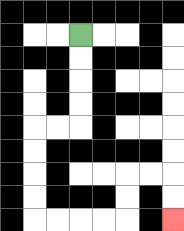{'start': '[3, 1]', 'end': '[7, 9]', 'path_directions': 'D,D,D,D,L,L,D,D,D,D,R,R,R,R,U,U,R,R,D,D', 'path_coordinates': '[[3, 1], [3, 2], [3, 3], [3, 4], [3, 5], [2, 5], [1, 5], [1, 6], [1, 7], [1, 8], [1, 9], [2, 9], [3, 9], [4, 9], [5, 9], [5, 8], [5, 7], [6, 7], [7, 7], [7, 8], [7, 9]]'}